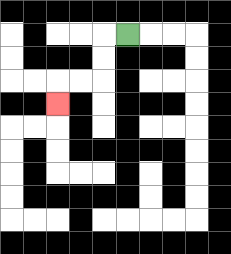{'start': '[5, 1]', 'end': '[2, 4]', 'path_directions': 'L,D,D,L,L,D', 'path_coordinates': '[[5, 1], [4, 1], [4, 2], [4, 3], [3, 3], [2, 3], [2, 4]]'}